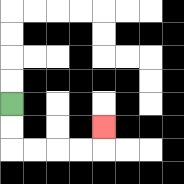{'start': '[0, 4]', 'end': '[4, 5]', 'path_directions': 'D,D,R,R,R,R,U', 'path_coordinates': '[[0, 4], [0, 5], [0, 6], [1, 6], [2, 6], [3, 6], [4, 6], [4, 5]]'}